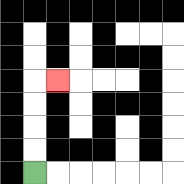{'start': '[1, 7]', 'end': '[2, 3]', 'path_directions': 'U,U,U,U,R', 'path_coordinates': '[[1, 7], [1, 6], [1, 5], [1, 4], [1, 3], [2, 3]]'}